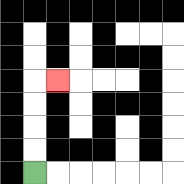{'start': '[1, 7]', 'end': '[2, 3]', 'path_directions': 'U,U,U,U,R', 'path_coordinates': '[[1, 7], [1, 6], [1, 5], [1, 4], [1, 3], [2, 3]]'}